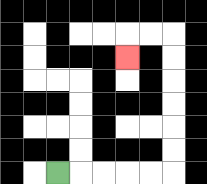{'start': '[2, 7]', 'end': '[5, 2]', 'path_directions': 'R,R,R,R,R,U,U,U,U,U,U,L,L,D', 'path_coordinates': '[[2, 7], [3, 7], [4, 7], [5, 7], [6, 7], [7, 7], [7, 6], [7, 5], [7, 4], [7, 3], [7, 2], [7, 1], [6, 1], [5, 1], [5, 2]]'}